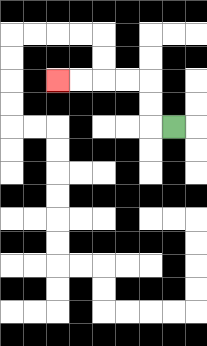{'start': '[7, 5]', 'end': '[2, 3]', 'path_directions': 'L,U,U,L,L,L,L', 'path_coordinates': '[[7, 5], [6, 5], [6, 4], [6, 3], [5, 3], [4, 3], [3, 3], [2, 3]]'}